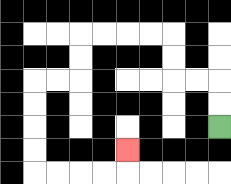{'start': '[9, 5]', 'end': '[5, 6]', 'path_directions': 'U,U,L,L,U,U,L,L,L,L,D,D,L,L,D,D,D,D,R,R,R,R,U', 'path_coordinates': '[[9, 5], [9, 4], [9, 3], [8, 3], [7, 3], [7, 2], [7, 1], [6, 1], [5, 1], [4, 1], [3, 1], [3, 2], [3, 3], [2, 3], [1, 3], [1, 4], [1, 5], [1, 6], [1, 7], [2, 7], [3, 7], [4, 7], [5, 7], [5, 6]]'}